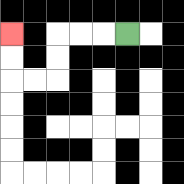{'start': '[5, 1]', 'end': '[0, 1]', 'path_directions': 'L,L,L,D,D,L,L,U,U', 'path_coordinates': '[[5, 1], [4, 1], [3, 1], [2, 1], [2, 2], [2, 3], [1, 3], [0, 3], [0, 2], [0, 1]]'}